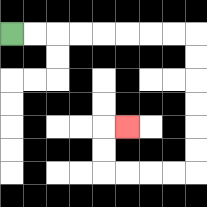{'start': '[0, 1]', 'end': '[5, 5]', 'path_directions': 'R,R,R,R,R,R,R,R,D,D,D,D,D,D,L,L,L,L,U,U,R', 'path_coordinates': '[[0, 1], [1, 1], [2, 1], [3, 1], [4, 1], [5, 1], [6, 1], [7, 1], [8, 1], [8, 2], [8, 3], [8, 4], [8, 5], [8, 6], [8, 7], [7, 7], [6, 7], [5, 7], [4, 7], [4, 6], [4, 5], [5, 5]]'}